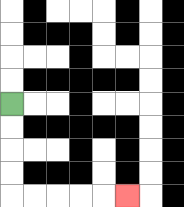{'start': '[0, 4]', 'end': '[5, 8]', 'path_directions': 'D,D,D,D,R,R,R,R,R', 'path_coordinates': '[[0, 4], [0, 5], [0, 6], [0, 7], [0, 8], [1, 8], [2, 8], [3, 8], [4, 8], [5, 8]]'}